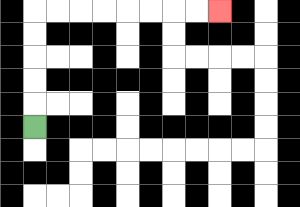{'start': '[1, 5]', 'end': '[9, 0]', 'path_directions': 'U,U,U,U,U,R,R,R,R,R,R,R,R', 'path_coordinates': '[[1, 5], [1, 4], [1, 3], [1, 2], [1, 1], [1, 0], [2, 0], [3, 0], [4, 0], [5, 0], [6, 0], [7, 0], [8, 0], [9, 0]]'}